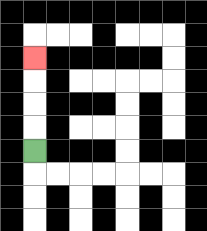{'start': '[1, 6]', 'end': '[1, 2]', 'path_directions': 'U,U,U,U', 'path_coordinates': '[[1, 6], [1, 5], [1, 4], [1, 3], [1, 2]]'}